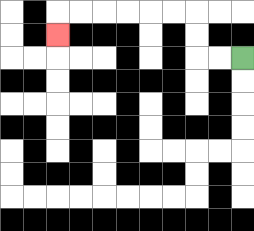{'start': '[10, 2]', 'end': '[2, 1]', 'path_directions': 'L,L,U,U,L,L,L,L,L,L,D', 'path_coordinates': '[[10, 2], [9, 2], [8, 2], [8, 1], [8, 0], [7, 0], [6, 0], [5, 0], [4, 0], [3, 0], [2, 0], [2, 1]]'}